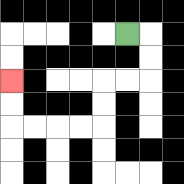{'start': '[5, 1]', 'end': '[0, 3]', 'path_directions': 'R,D,D,L,L,D,D,L,L,L,L,U,U', 'path_coordinates': '[[5, 1], [6, 1], [6, 2], [6, 3], [5, 3], [4, 3], [4, 4], [4, 5], [3, 5], [2, 5], [1, 5], [0, 5], [0, 4], [0, 3]]'}